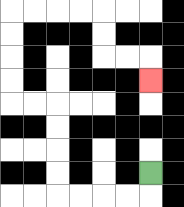{'start': '[6, 7]', 'end': '[6, 3]', 'path_directions': 'D,L,L,L,L,U,U,U,U,L,L,U,U,U,U,R,R,R,R,D,D,R,R,D', 'path_coordinates': '[[6, 7], [6, 8], [5, 8], [4, 8], [3, 8], [2, 8], [2, 7], [2, 6], [2, 5], [2, 4], [1, 4], [0, 4], [0, 3], [0, 2], [0, 1], [0, 0], [1, 0], [2, 0], [3, 0], [4, 0], [4, 1], [4, 2], [5, 2], [6, 2], [6, 3]]'}